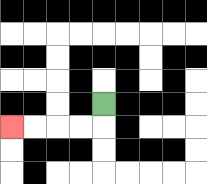{'start': '[4, 4]', 'end': '[0, 5]', 'path_directions': 'D,L,L,L,L', 'path_coordinates': '[[4, 4], [4, 5], [3, 5], [2, 5], [1, 5], [0, 5]]'}